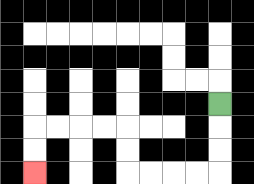{'start': '[9, 4]', 'end': '[1, 7]', 'path_directions': 'D,D,D,L,L,L,L,U,U,L,L,L,L,D,D', 'path_coordinates': '[[9, 4], [9, 5], [9, 6], [9, 7], [8, 7], [7, 7], [6, 7], [5, 7], [5, 6], [5, 5], [4, 5], [3, 5], [2, 5], [1, 5], [1, 6], [1, 7]]'}